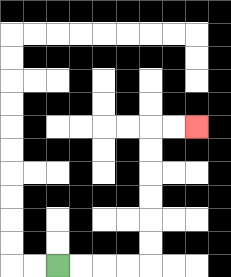{'start': '[2, 11]', 'end': '[8, 5]', 'path_directions': 'R,R,R,R,U,U,U,U,U,U,R,R', 'path_coordinates': '[[2, 11], [3, 11], [4, 11], [5, 11], [6, 11], [6, 10], [6, 9], [6, 8], [6, 7], [6, 6], [6, 5], [7, 5], [8, 5]]'}